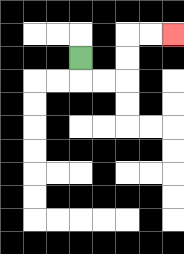{'start': '[3, 2]', 'end': '[7, 1]', 'path_directions': 'D,R,R,U,U,R,R', 'path_coordinates': '[[3, 2], [3, 3], [4, 3], [5, 3], [5, 2], [5, 1], [6, 1], [7, 1]]'}